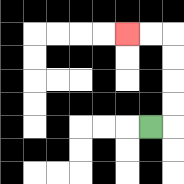{'start': '[6, 5]', 'end': '[5, 1]', 'path_directions': 'R,U,U,U,U,L,L', 'path_coordinates': '[[6, 5], [7, 5], [7, 4], [7, 3], [7, 2], [7, 1], [6, 1], [5, 1]]'}